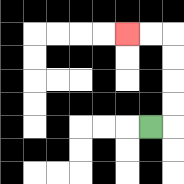{'start': '[6, 5]', 'end': '[5, 1]', 'path_directions': 'R,U,U,U,U,L,L', 'path_coordinates': '[[6, 5], [7, 5], [7, 4], [7, 3], [7, 2], [7, 1], [6, 1], [5, 1]]'}